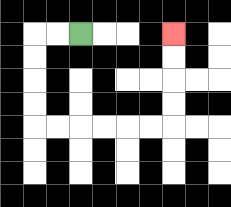{'start': '[3, 1]', 'end': '[7, 1]', 'path_directions': 'L,L,D,D,D,D,R,R,R,R,R,R,U,U,U,U', 'path_coordinates': '[[3, 1], [2, 1], [1, 1], [1, 2], [1, 3], [1, 4], [1, 5], [2, 5], [3, 5], [4, 5], [5, 5], [6, 5], [7, 5], [7, 4], [7, 3], [7, 2], [7, 1]]'}